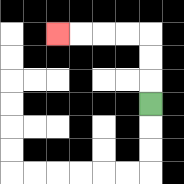{'start': '[6, 4]', 'end': '[2, 1]', 'path_directions': 'U,U,U,L,L,L,L', 'path_coordinates': '[[6, 4], [6, 3], [6, 2], [6, 1], [5, 1], [4, 1], [3, 1], [2, 1]]'}